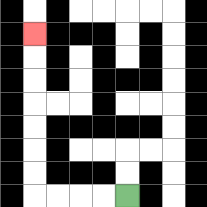{'start': '[5, 8]', 'end': '[1, 1]', 'path_directions': 'L,L,L,L,U,U,U,U,U,U,U', 'path_coordinates': '[[5, 8], [4, 8], [3, 8], [2, 8], [1, 8], [1, 7], [1, 6], [1, 5], [1, 4], [1, 3], [1, 2], [1, 1]]'}